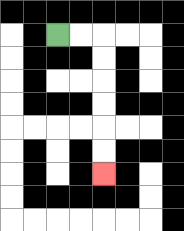{'start': '[2, 1]', 'end': '[4, 7]', 'path_directions': 'R,R,D,D,D,D,D,D', 'path_coordinates': '[[2, 1], [3, 1], [4, 1], [4, 2], [4, 3], [4, 4], [4, 5], [4, 6], [4, 7]]'}